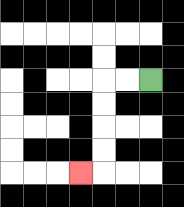{'start': '[6, 3]', 'end': '[3, 7]', 'path_directions': 'L,L,D,D,D,D,L', 'path_coordinates': '[[6, 3], [5, 3], [4, 3], [4, 4], [4, 5], [4, 6], [4, 7], [3, 7]]'}